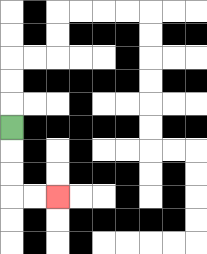{'start': '[0, 5]', 'end': '[2, 8]', 'path_directions': 'D,D,D,R,R', 'path_coordinates': '[[0, 5], [0, 6], [0, 7], [0, 8], [1, 8], [2, 8]]'}